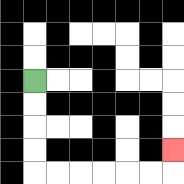{'start': '[1, 3]', 'end': '[7, 6]', 'path_directions': 'D,D,D,D,R,R,R,R,R,R,U', 'path_coordinates': '[[1, 3], [1, 4], [1, 5], [1, 6], [1, 7], [2, 7], [3, 7], [4, 7], [5, 7], [6, 7], [7, 7], [7, 6]]'}